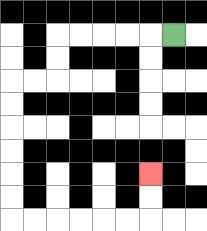{'start': '[7, 1]', 'end': '[6, 7]', 'path_directions': 'L,L,L,L,L,D,D,L,L,D,D,D,D,D,D,R,R,R,R,R,R,U,U', 'path_coordinates': '[[7, 1], [6, 1], [5, 1], [4, 1], [3, 1], [2, 1], [2, 2], [2, 3], [1, 3], [0, 3], [0, 4], [0, 5], [0, 6], [0, 7], [0, 8], [0, 9], [1, 9], [2, 9], [3, 9], [4, 9], [5, 9], [6, 9], [6, 8], [6, 7]]'}